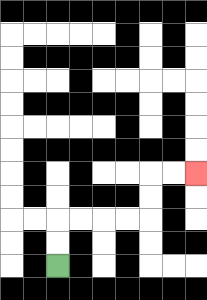{'start': '[2, 11]', 'end': '[8, 7]', 'path_directions': 'U,U,R,R,R,R,U,U,R,R', 'path_coordinates': '[[2, 11], [2, 10], [2, 9], [3, 9], [4, 9], [5, 9], [6, 9], [6, 8], [6, 7], [7, 7], [8, 7]]'}